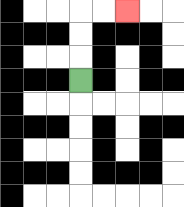{'start': '[3, 3]', 'end': '[5, 0]', 'path_directions': 'U,U,U,R,R', 'path_coordinates': '[[3, 3], [3, 2], [3, 1], [3, 0], [4, 0], [5, 0]]'}